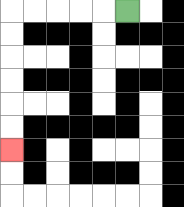{'start': '[5, 0]', 'end': '[0, 6]', 'path_directions': 'L,L,L,L,L,D,D,D,D,D,D', 'path_coordinates': '[[5, 0], [4, 0], [3, 0], [2, 0], [1, 0], [0, 0], [0, 1], [0, 2], [0, 3], [0, 4], [0, 5], [0, 6]]'}